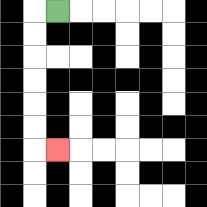{'start': '[2, 0]', 'end': '[2, 6]', 'path_directions': 'L,D,D,D,D,D,D,R', 'path_coordinates': '[[2, 0], [1, 0], [1, 1], [1, 2], [1, 3], [1, 4], [1, 5], [1, 6], [2, 6]]'}